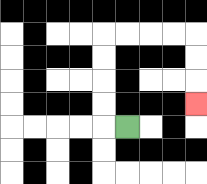{'start': '[5, 5]', 'end': '[8, 4]', 'path_directions': 'L,U,U,U,U,R,R,R,R,D,D,D', 'path_coordinates': '[[5, 5], [4, 5], [4, 4], [4, 3], [4, 2], [4, 1], [5, 1], [6, 1], [7, 1], [8, 1], [8, 2], [8, 3], [8, 4]]'}